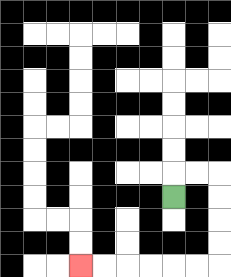{'start': '[7, 8]', 'end': '[3, 11]', 'path_directions': 'U,R,R,D,D,D,D,L,L,L,L,L,L', 'path_coordinates': '[[7, 8], [7, 7], [8, 7], [9, 7], [9, 8], [9, 9], [9, 10], [9, 11], [8, 11], [7, 11], [6, 11], [5, 11], [4, 11], [3, 11]]'}